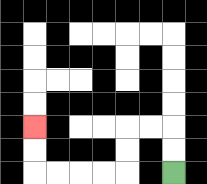{'start': '[7, 7]', 'end': '[1, 5]', 'path_directions': 'U,U,L,L,D,D,L,L,L,L,U,U', 'path_coordinates': '[[7, 7], [7, 6], [7, 5], [6, 5], [5, 5], [5, 6], [5, 7], [4, 7], [3, 7], [2, 7], [1, 7], [1, 6], [1, 5]]'}